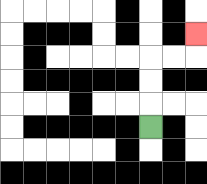{'start': '[6, 5]', 'end': '[8, 1]', 'path_directions': 'U,U,U,R,R,U', 'path_coordinates': '[[6, 5], [6, 4], [6, 3], [6, 2], [7, 2], [8, 2], [8, 1]]'}